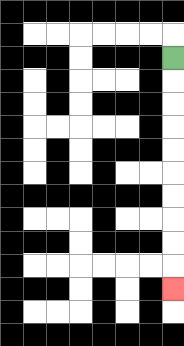{'start': '[7, 2]', 'end': '[7, 12]', 'path_directions': 'D,D,D,D,D,D,D,D,D,D', 'path_coordinates': '[[7, 2], [7, 3], [7, 4], [7, 5], [7, 6], [7, 7], [7, 8], [7, 9], [7, 10], [7, 11], [7, 12]]'}